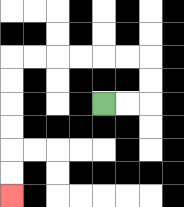{'start': '[4, 4]', 'end': '[0, 8]', 'path_directions': 'R,R,U,U,L,L,L,L,L,L,D,D,D,D,D,D', 'path_coordinates': '[[4, 4], [5, 4], [6, 4], [6, 3], [6, 2], [5, 2], [4, 2], [3, 2], [2, 2], [1, 2], [0, 2], [0, 3], [0, 4], [0, 5], [0, 6], [0, 7], [0, 8]]'}